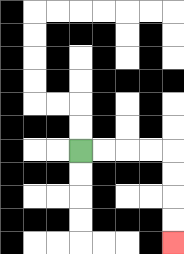{'start': '[3, 6]', 'end': '[7, 10]', 'path_directions': 'R,R,R,R,D,D,D,D', 'path_coordinates': '[[3, 6], [4, 6], [5, 6], [6, 6], [7, 6], [7, 7], [7, 8], [7, 9], [7, 10]]'}